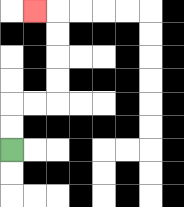{'start': '[0, 6]', 'end': '[1, 0]', 'path_directions': 'U,U,R,R,U,U,U,U,L', 'path_coordinates': '[[0, 6], [0, 5], [0, 4], [1, 4], [2, 4], [2, 3], [2, 2], [2, 1], [2, 0], [1, 0]]'}